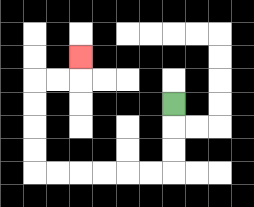{'start': '[7, 4]', 'end': '[3, 2]', 'path_directions': 'D,D,D,L,L,L,L,L,L,U,U,U,U,R,R,U', 'path_coordinates': '[[7, 4], [7, 5], [7, 6], [7, 7], [6, 7], [5, 7], [4, 7], [3, 7], [2, 7], [1, 7], [1, 6], [1, 5], [1, 4], [1, 3], [2, 3], [3, 3], [3, 2]]'}